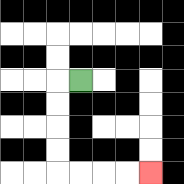{'start': '[3, 3]', 'end': '[6, 7]', 'path_directions': 'L,D,D,D,D,R,R,R,R', 'path_coordinates': '[[3, 3], [2, 3], [2, 4], [2, 5], [2, 6], [2, 7], [3, 7], [4, 7], [5, 7], [6, 7]]'}